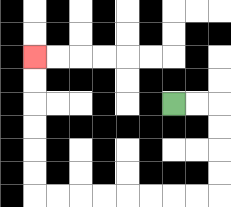{'start': '[7, 4]', 'end': '[1, 2]', 'path_directions': 'R,R,D,D,D,D,L,L,L,L,L,L,L,L,U,U,U,U,U,U', 'path_coordinates': '[[7, 4], [8, 4], [9, 4], [9, 5], [9, 6], [9, 7], [9, 8], [8, 8], [7, 8], [6, 8], [5, 8], [4, 8], [3, 8], [2, 8], [1, 8], [1, 7], [1, 6], [1, 5], [1, 4], [1, 3], [1, 2]]'}